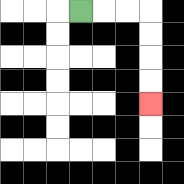{'start': '[3, 0]', 'end': '[6, 4]', 'path_directions': 'R,R,R,D,D,D,D', 'path_coordinates': '[[3, 0], [4, 0], [5, 0], [6, 0], [6, 1], [6, 2], [6, 3], [6, 4]]'}